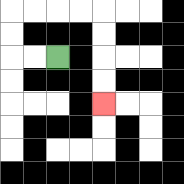{'start': '[2, 2]', 'end': '[4, 4]', 'path_directions': 'L,L,U,U,R,R,R,R,D,D,D,D', 'path_coordinates': '[[2, 2], [1, 2], [0, 2], [0, 1], [0, 0], [1, 0], [2, 0], [3, 0], [4, 0], [4, 1], [4, 2], [4, 3], [4, 4]]'}